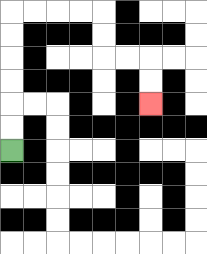{'start': '[0, 6]', 'end': '[6, 4]', 'path_directions': 'U,U,U,U,U,U,R,R,R,R,D,D,R,R,D,D', 'path_coordinates': '[[0, 6], [0, 5], [0, 4], [0, 3], [0, 2], [0, 1], [0, 0], [1, 0], [2, 0], [3, 0], [4, 0], [4, 1], [4, 2], [5, 2], [6, 2], [6, 3], [6, 4]]'}